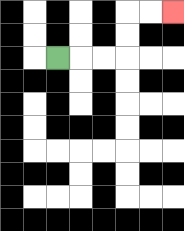{'start': '[2, 2]', 'end': '[7, 0]', 'path_directions': 'R,R,R,U,U,R,R', 'path_coordinates': '[[2, 2], [3, 2], [4, 2], [5, 2], [5, 1], [5, 0], [6, 0], [7, 0]]'}